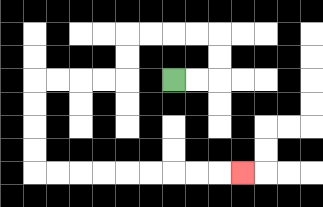{'start': '[7, 3]', 'end': '[10, 7]', 'path_directions': 'R,R,U,U,L,L,L,L,D,D,L,L,L,L,D,D,D,D,R,R,R,R,R,R,R,R,R', 'path_coordinates': '[[7, 3], [8, 3], [9, 3], [9, 2], [9, 1], [8, 1], [7, 1], [6, 1], [5, 1], [5, 2], [5, 3], [4, 3], [3, 3], [2, 3], [1, 3], [1, 4], [1, 5], [1, 6], [1, 7], [2, 7], [3, 7], [4, 7], [5, 7], [6, 7], [7, 7], [8, 7], [9, 7], [10, 7]]'}